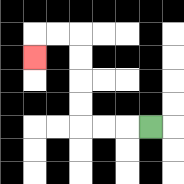{'start': '[6, 5]', 'end': '[1, 2]', 'path_directions': 'L,L,L,U,U,U,U,L,L,D', 'path_coordinates': '[[6, 5], [5, 5], [4, 5], [3, 5], [3, 4], [3, 3], [3, 2], [3, 1], [2, 1], [1, 1], [1, 2]]'}